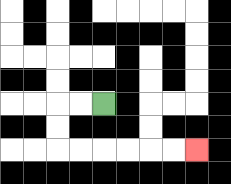{'start': '[4, 4]', 'end': '[8, 6]', 'path_directions': 'L,L,D,D,R,R,R,R,R,R', 'path_coordinates': '[[4, 4], [3, 4], [2, 4], [2, 5], [2, 6], [3, 6], [4, 6], [5, 6], [6, 6], [7, 6], [8, 6]]'}